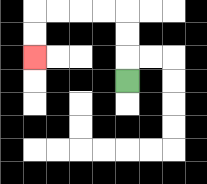{'start': '[5, 3]', 'end': '[1, 2]', 'path_directions': 'U,U,U,L,L,L,L,D,D', 'path_coordinates': '[[5, 3], [5, 2], [5, 1], [5, 0], [4, 0], [3, 0], [2, 0], [1, 0], [1, 1], [1, 2]]'}